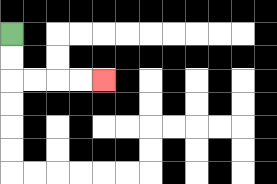{'start': '[0, 1]', 'end': '[4, 3]', 'path_directions': 'D,D,R,R,R,R', 'path_coordinates': '[[0, 1], [0, 2], [0, 3], [1, 3], [2, 3], [3, 3], [4, 3]]'}